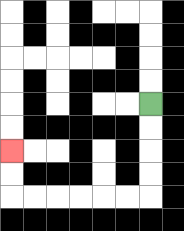{'start': '[6, 4]', 'end': '[0, 6]', 'path_directions': 'D,D,D,D,L,L,L,L,L,L,U,U', 'path_coordinates': '[[6, 4], [6, 5], [6, 6], [6, 7], [6, 8], [5, 8], [4, 8], [3, 8], [2, 8], [1, 8], [0, 8], [0, 7], [0, 6]]'}